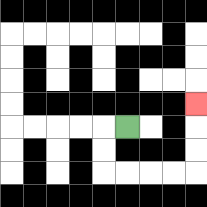{'start': '[5, 5]', 'end': '[8, 4]', 'path_directions': 'L,D,D,R,R,R,R,U,U,U', 'path_coordinates': '[[5, 5], [4, 5], [4, 6], [4, 7], [5, 7], [6, 7], [7, 7], [8, 7], [8, 6], [8, 5], [8, 4]]'}